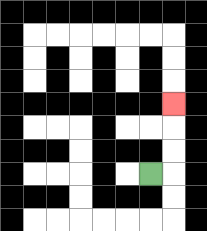{'start': '[6, 7]', 'end': '[7, 4]', 'path_directions': 'R,U,U,U', 'path_coordinates': '[[6, 7], [7, 7], [7, 6], [7, 5], [7, 4]]'}